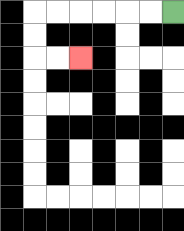{'start': '[7, 0]', 'end': '[3, 2]', 'path_directions': 'L,L,L,L,L,L,D,D,R,R', 'path_coordinates': '[[7, 0], [6, 0], [5, 0], [4, 0], [3, 0], [2, 0], [1, 0], [1, 1], [1, 2], [2, 2], [3, 2]]'}